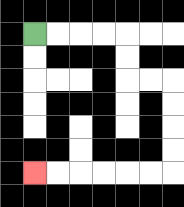{'start': '[1, 1]', 'end': '[1, 7]', 'path_directions': 'R,R,R,R,D,D,R,R,D,D,D,D,L,L,L,L,L,L', 'path_coordinates': '[[1, 1], [2, 1], [3, 1], [4, 1], [5, 1], [5, 2], [5, 3], [6, 3], [7, 3], [7, 4], [7, 5], [7, 6], [7, 7], [6, 7], [5, 7], [4, 7], [3, 7], [2, 7], [1, 7]]'}